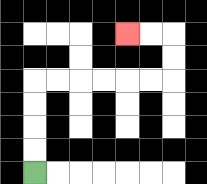{'start': '[1, 7]', 'end': '[5, 1]', 'path_directions': 'U,U,U,U,R,R,R,R,R,R,U,U,L,L', 'path_coordinates': '[[1, 7], [1, 6], [1, 5], [1, 4], [1, 3], [2, 3], [3, 3], [4, 3], [5, 3], [6, 3], [7, 3], [7, 2], [7, 1], [6, 1], [5, 1]]'}